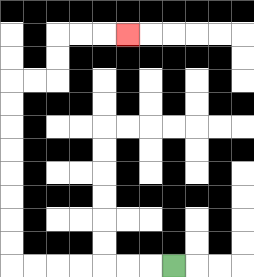{'start': '[7, 11]', 'end': '[5, 1]', 'path_directions': 'L,L,L,L,L,L,L,U,U,U,U,U,U,U,U,R,R,U,U,R,R,R', 'path_coordinates': '[[7, 11], [6, 11], [5, 11], [4, 11], [3, 11], [2, 11], [1, 11], [0, 11], [0, 10], [0, 9], [0, 8], [0, 7], [0, 6], [0, 5], [0, 4], [0, 3], [1, 3], [2, 3], [2, 2], [2, 1], [3, 1], [4, 1], [5, 1]]'}